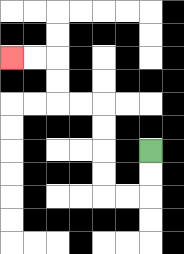{'start': '[6, 6]', 'end': '[0, 2]', 'path_directions': 'D,D,L,L,U,U,U,U,L,L,U,U,L,L', 'path_coordinates': '[[6, 6], [6, 7], [6, 8], [5, 8], [4, 8], [4, 7], [4, 6], [4, 5], [4, 4], [3, 4], [2, 4], [2, 3], [2, 2], [1, 2], [0, 2]]'}